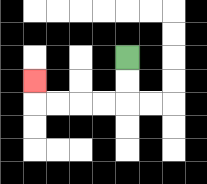{'start': '[5, 2]', 'end': '[1, 3]', 'path_directions': 'D,D,L,L,L,L,U', 'path_coordinates': '[[5, 2], [5, 3], [5, 4], [4, 4], [3, 4], [2, 4], [1, 4], [1, 3]]'}